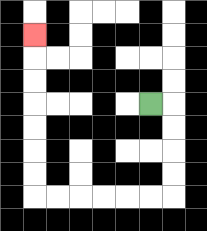{'start': '[6, 4]', 'end': '[1, 1]', 'path_directions': 'R,D,D,D,D,L,L,L,L,L,L,U,U,U,U,U,U,U', 'path_coordinates': '[[6, 4], [7, 4], [7, 5], [7, 6], [7, 7], [7, 8], [6, 8], [5, 8], [4, 8], [3, 8], [2, 8], [1, 8], [1, 7], [1, 6], [1, 5], [1, 4], [1, 3], [1, 2], [1, 1]]'}